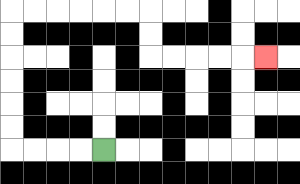{'start': '[4, 6]', 'end': '[11, 2]', 'path_directions': 'L,L,L,L,U,U,U,U,U,U,R,R,R,R,R,R,D,D,R,R,R,R,R', 'path_coordinates': '[[4, 6], [3, 6], [2, 6], [1, 6], [0, 6], [0, 5], [0, 4], [0, 3], [0, 2], [0, 1], [0, 0], [1, 0], [2, 0], [3, 0], [4, 0], [5, 0], [6, 0], [6, 1], [6, 2], [7, 2], [8, 2], [9, 2], [10, 2], [11, 2]]'}